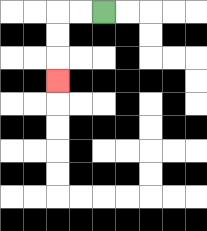{'start': '[4, 0]', 'end': '[2, 3]', 'path_directions': 'L,L,D,D,D', 'path_coordinates': '[[4, 0], [3, 0], [2, 0], [2, 1], [2, 2], [2, 3]]'}